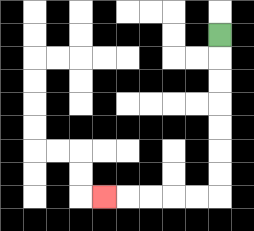{'start': '[9, 1]', 'end': '[4, 8]', 'path_directions': 'D,D,D,D,D,D,D,L,L,L,L,L', 'path_coordinates': '[[9, 1], [9, 2], [9, 3], [9, 4], [9, 5], [9, 6], [9, 7], [9, 8], [8, 8], [7, 8], [6, 8], [5, 8], [4, 8]]'}